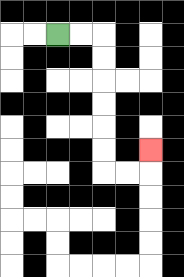{'start': '[2, 1]', 'end': '[6, 6]', 'path_directions': 'R,R,D,D,D,D,D,D,R,R,U', 'path_coordinates': '[[2, 1], [3, 1], [4, 1], [4, 2], [4, 3], [4, 4], [4, 5], [4, 6], [4, 7], [5, 7], [6, 7], [6, 6]]'}